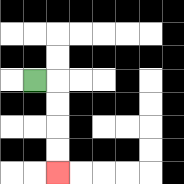{'start': '[1, 3]', 'end': '[2, 7]', 'path_directions': 'R,D,D,D,D', 'path_coordinates': '[[1, 3], [2, 3], [2, 4], [2, 5], [2, 6], [2, 7]]'}